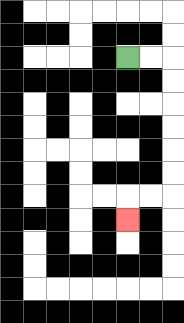{'start': '[5, 2]', 'end': '[5, 9]', 'path_directions': 'R,R,D,D,D,D,D,D,L,L,D', 'path_coordinates': '[[5, 2], [6, 2], [7, 2], [7, 3], [7, 4], [7, 5], [7, 6], [7, 7], [7, 8], [6, 8], [5, 8], [5, 9]]'}